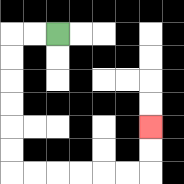{'start': '[2, 1]', 'end': '[6, 5]', 'path_directions': 'L,L,D,D,D,D,D,D,R,R,R,R,R,R,U,U', 'path_coordinates': '[[2, 1], [1, 1], [0, 1], [0, 2], [0, 3], [0, 4], [0, 5], [0, 6], [0, 7], [1, 7], [2, 7], [3, 7], [4, 7], [5, 7], [6, 7], [6, 6], [6, 5]]'}